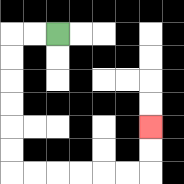{'start': '[2, 1]', 'end': '[6, 5]', 'path_directions': 'L,L,D,D,D,D,D,D,R,R,R,R,R,R,U,U', 'path_coordinates': '[[2, 1], [1, 1], [0, 1], [0, 2], [0, 3], [0, 4], [0, 5], [0, 6], [0, 7], [1, 7], [2, 7], [3, 7], [4, 7], [5, 7], [6, 7], [6, 6], [6, 5]]'}